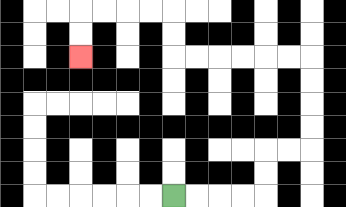{'start': '[7, 8]', 'end': '[3, 2]', 'path_directions': 'R,R,R,R,U,U,R,R,U,U,U,U,L,L,L,L,L,L,U,U,L,L,L,L,D,D', 'path_coordinates': '[[7, 8], [8, 8], [9, 8], [10, 8], [11, 8], [11, 7], [11, 6], [12, 6], [13, 6], [13, 5], [13, 4], [13, 3], [13, 2], [12, 2], [11, 2], [10, 2], [9, 2], [8, 2], [7, 2], [7, 1], [7, 0], [6, 0], [5, 0], [4, 0], [3, 0], [3, 1], [3, 2]]'}